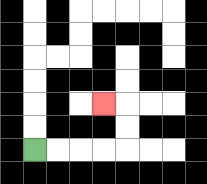{'start': '[1, 6]', 'end': '[4, 4]', 'path_directions': 'R,R,R,R,U,U,L', 'path_coordinates': '[[1, 6], [2, 6], [3, 6], [4, 6], [5, 6], [5, 5], [5, 4], [4, 4]]'}